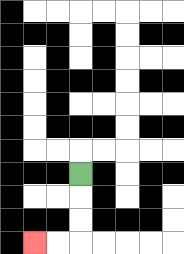{'start': '[3, 7]', 'end': '[1, 10]', 'path_directions': 'D,D,D,L,L', 'path_coordinates': '[[3, 7], [3, 8], [3, 9], [3, 10], [2, 10], [1, 10]]'}